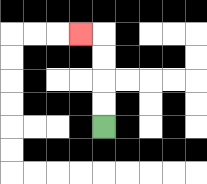{'start': '[4, 5]', 'end': '[3, 1]', 'path_directions': 'U,U,U,U,L', 'path_coordinates': '[[4, 5], [4, 4], [4, 3], [4, 2], [4, 1], [3, 1]]'}